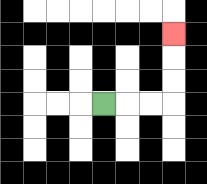{'start': '[4, 4]', 'end': '[7, 1]', 'path_directions': 'R,R,R,U,U,U', 'path_coordinates': '[[4, 4], [5, 4], [6, 4], [7, 4], [7, 3], [7, 2], [7, 1]]'}